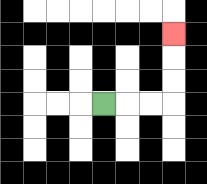{'start': '[4, 4]', 'end': '[7, 1]', 'path_directions': 'R,R,R,U,U,U', 'path_coordinates': '[[4, 4], [5, 4], [6, 4], [7, 4], [7, 3], [7, 2], [7, 1]]'}